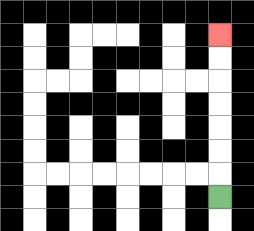{'start': '[9, 8]', 'end': '[9, 1]', 'path_directions': 'U,U,U,U,U,U,U', 'path_coordinates': '[[9, 8], [9, 7], [9, 6], [9, 5], [9, 4], [9, 3], [9, 2], [9, 1]]'}